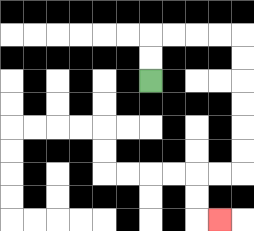{'start': '[6, 3]', 'end': '[9, 9]', 'path_directions': 'U,U,R,R,R,R,D,D,D,D,D,D,L,L,D,D,R', 'path_coordinates': '[[6, 3], [6, 2], [6, 1], [7, 1], [8, 1], [9, 1], [10, 1], [10, 2], [10, 3], [10, 4], [10, 5], [10, 6], [10, 7], [9, 7], [8, 7], [8, 8], [8, 9], [9, 9]]'}